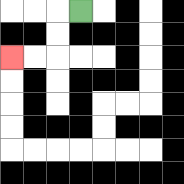{'start': '[3, 0]', 'end': '[0, 2]', 'path_directions': 'L,D,D,L,L', 'path_coordinates': '[[3, 0], [2, 0], [2, 1], [2, 2], [1, 2], [0, 2]]'}